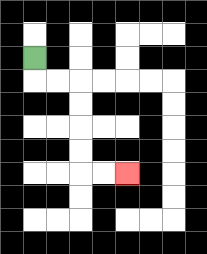{'start': '[1, 2]', 'end': '[5, 7]', 'path_directions': 'D,R,R,D,D,D,D,R,R', 'path_coordinates': '[[1, 2], [1, 3], [2, 3], [3, 3], [3, 4], [3, 5], [3, 6], [3, 7], [4, 7], [5, 7]]'}